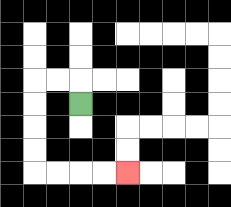{'start': '[3, 4]', 'end': '[5, 7]', 'path_directions': 'U,L,L,D,D,D,D,R,R,R,R', 'path_coordinates': '[[3, 4], [3, 3], [2, 3], [1, 3], [1, 4], [1, 5], [1, 6], [1, 7], [2, 7], [3, 7], [4, 7], [5, 7]]'}